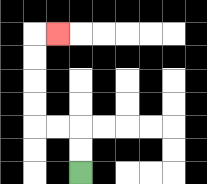{'start': '[3, 7]', 'end': '[2, 1]', 'path_directions': 'U,U,L,L,U,U,U,U,R', 'path_coordinates': '[[3, 7], [3, 6], [3, 5], [2, 5], [1, 5], [1, 4], [1, 3], [1, 2], [1, 1], [2, 1]]'}